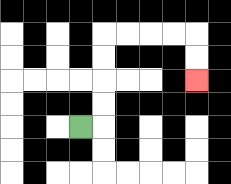{'start': '[3, 5]', 'end': '[8, 3]', 'path_directions': 'R,U,U,U,U,R,R,R,R,D,D', 'path_coordinates': '[[3, 5], [4, 5], [4, 4], [4, 3], [4, 2], [4, 1], [5, 1], [6, 1], [7, 1], [8, 1], [8, 2], [8, 3]]'}